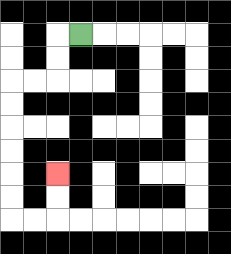{'start': '[3, 1]', 'end': '[2, 7]', 'path_directions': 'L,D,D,L,L,D,D,D,D,D,D,R,R,U,U', 'path_coordinates': '[[3, 1], [2, 1], [2, 2], [2, 3], [1, 3], [0, 3], [0, 4], [0, 5], [0, 6], [0, 7], [0, 8], [0, 9], [1, 9], [2, 9], [2, 8], [2, 7]]'}